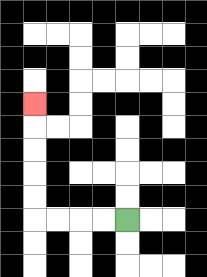{'start': '[5, 9]', 'end': '[1, 4]', 'path_directions': 'L,L,L,L,U,U,U,U,U', 'path_coordinates': '[[5, 9], [4, 9], [3, 9], [2, 9], [1, 9], [1, 8], [1, 7], [1, 6], [1, 5], [1, 4]]'}